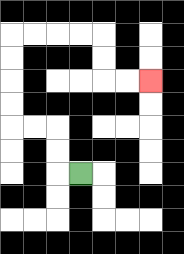{'start': '[3, 7]', 'end': '[6, 3]', 'path_directions': 'L,U,U,L,L,U,U,U,U,R,R,R,R,D,D,R,R', 'path_coordinates': '[[3, 7], [2, 7], [2, 6], [2, 5], [1, 5], [0, 5], [0, 4], [0, 3], [0, 2], [0, 1], [1, 1], [2, 1], [3, 1], [4, 1], [4, 2], [4, 3], [5, 3], [6, 3]]'}